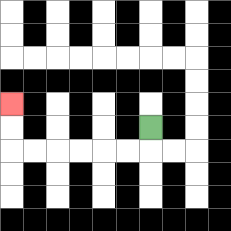{'start': '[6, 5]', 'end': '[0, 4]', 'path_directions': 'D,L,L,L,L,L,L,U,U', 'path_coordinates': '[[6, 5], [6, 6], [5, 6], [4, 6], [3, 6], [2, 6], [1, 6], [0, 6], [0, 5], [0, 4]]'}